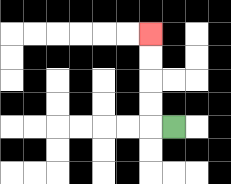{'start': '[7, 5]', 'end': '[6, 1]', 'path_directions': 'L,U,U,U,U', 'path_coordinates': '[[7, 5], [6, 5], [6, 4], [6, 3], [6, 2], [6, 1]]'}